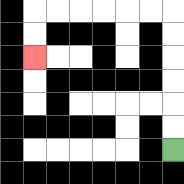{'start': '[7, 6]', 'end': '[1, 2]', 'path_directions': 'U,U,U,U,U,U,L,L,L,L,L,L,D,D', 'path_coordinates': '[[7, 6], [7, 5], [7, 4], [7, 3], [7, 2], [7, 1], [7, 0], [6, 0], [5, 0], [4, 0], [3, 0], [2, 0], [1, 0], [1, 1], [1, 2]]'}